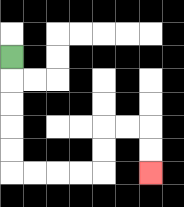{'start': '[0, 2]', 'end': '[6, 7]', 'path_directions': 'D,D,D,D,D,R,R,R,R,U,U,R,R,D,D', 'path_coordinates': '[[0, 2], [0, 3], [0, 4], [0, 5], [0, 6], [0, 7], [1, 7], [2, 7], [3, 7], [4, 7], [4, 6], [4, 5], [5, 5], [6, 5], [6, 6], [6, 7]]'}